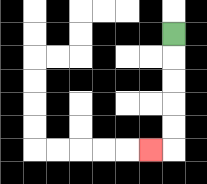{'start': '[7, 1]', 'end': '[6, 6]', 'path_directions': 'D,D,D,D,D,L', 'path_coordinates': '[[7, 1], [7, 2], [7, 3], [7, 4], [7, 5], [7, 6], [6, 6]]'}